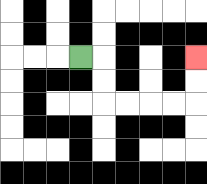{'start': '[3, 2]', 'end': '[8, 2]', 'path_directions': 'R,D,D,R,R,R,R,U,U', 'path_coordinates': '[[3, 2], [4, 2], [4, 3], [4, 4], [5, 4], [6, 4], [7, 4], [8, 4], [8, 3], [8, 2]]'}